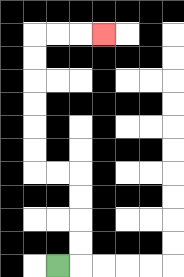{'start': '[2, 11]', 'end': '[4, 1]', 'path_directions': 'R,U,U,U,U,L,L,U,U,U,U,U,U,R,R,R', 'path_coordinates': '[[2, 11], [3, 11], [3, 10], [3, 9], [3, 8], [3, 7], [2, 7], [1, 7], [1, 6], [1, 5], [1, 4], [1, 3], [1, 2], [1, 1], [2, 1], [3, 1], [4, 1]]'}